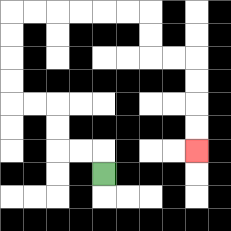{'start': '[4, 7]', 'end': '[8, 6]', 'path_directions': 'U,L,L,U,U,L,L,U,U,U,U,R,R,R,R,R,R,D,D,R,R,D,D,D,D', 'path_coordinates': '[[4, 7], [4, 6], [3, 6], [2, 6], [2, 5], [2, 4], [1, 4], [0, 4], [0, 3], [0, 2], [0, 1], [0, 0], [1, 0], [2, 0], [3, 0], [4, 0], [5, 0], [6, 0], [6, 1], [6, 2], [7, 2], [8, 2], [8, 3], [8, 4], [8, 5], [8, 6]]'}